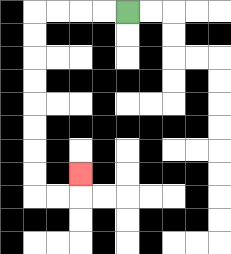{'start': '[5, 0]', 'end': '[3, 7]', 'path_directions': 'L,L,L,L,D,D,D,D,D,D,D,D,R,R,U', 'path_coordinates': '[[5, 0], [4, 0], [3, 0], [2, 0], [1, 0], [1, 1], [1, 2], [1, 3], [1, 4], [1, 5], [1, 6], [1, 7], [1, 8], [2, 8], [3, 8], [3, 7]]'}